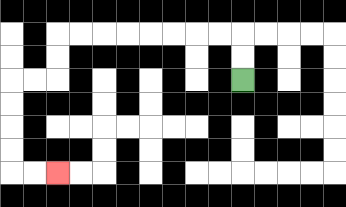{'start': '[10, 3]', 'end': '[2, 7]', 'path_directions': 'U,U,L,L,L,L,L,L,L,L,D,D,L,L,D,D,D,D,R,R', 'path_coordinates': '[[10, 3], [10, 2], [10, 1], [9, 1], [8, 1], [7, 1], [6, 1], [5, 1], [4, 1], [3, 1], [2, 1], [2, 2], [2, 3], [1, 3], [0, 3], [0, 4], [0, 5], [0, 6], [0, 7], [1, 7], [2, 7]]'}